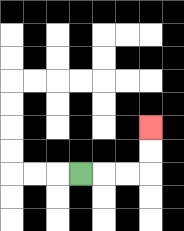{'start': '[3, 7]', 'end': '[6, 5]', 'path_directions': 'R,R,R,U,U', 'path_coordinates': '[[3, 7], [4, 7], [5, 7], [6, 7], [6, 6], [6, 5]]'}